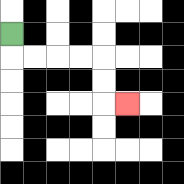{'start': '[0, 1]', 'end': '[5, 4]', 'path_directions': 'D,R,R,R,R,D,D,R', 'path_coordinates': '[[0, 1], [0, 2], [1, 2], [2, 2], [3, 2], [4, 2], [4, 3], [4, 4], [5, 4]]'}